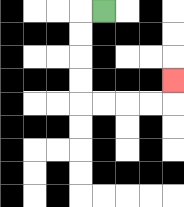{'start': '[4, 0]', 'end': '[7, 3]', 'path_directions': 'L,D,D,D,D,R,R,R,R,U', 'path_coordinates': '[[4, 0], [3, 0], [3, 1], [3, 2], [3, 3], [3, 4], [4, 4], [5, 4], [6, 4], [7, 4], [7, 3]]'}